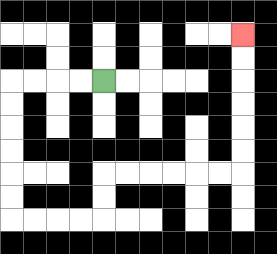{'start': '[4, 3]', 'end': '[10, 1]', 'path_directions': 'L,L,L,L,D,D,D,D,D,D,R,R,R,R,U,U,R,R,R,R,R,R,U,U,U,U,U,U', 'path_coordinates': '[[4, 3], [3, 3], [2, 3], [1, 3], [0, 3], [0, 4], [0, 5], [0, 6], [0, 7], [0, 8], [0, 9], [1, 9], [2, 9], [3, 9], [4, 9], [4, 8], [4, 7], [5, 7], [6, 7], [7, 7], [8, 7], [9, 7], [10, 7], [10, 6], [10, 5], [10, 4], [10, 3], [10, 2], [10, 1]]'}